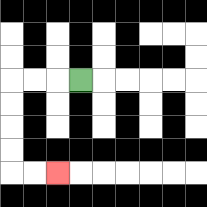{'start': '[3, 3]', 'end': '[2, 7]', 'path_directions': 'L,L,L,D,D,D,D,R,R', 'path_coordinates': '[[3, 3], [2, 3], [1, 3], [0, 3], [0, 4], [0, 5], [0, 6], [0, 7], [1, 7], [2, 7]]'}